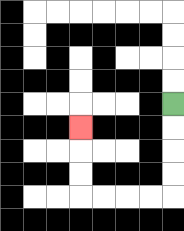{'start': '[7, 4]', 'end': '[3, 5]', 'path_directions': 'D,D,D,D,L,L,L,L,U,U,U', 'path_coordinates': '[[7, 4], [7, 5], [7, 6], [7, 7], [7, 8], [6, 8], [5, 8], [4, 8], [3, 8], [3, 7], [3, 6], [3, 5]]'}